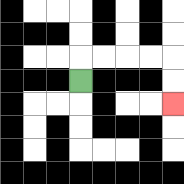{'start': '[3, 3]', 'end': '[7, 4]', 'path_directions': 'U,R,R,R,R,D,D', 'path_coordinates': '[[3, 3], [3, 2], [4, 2], [5, 2], [6, 2], [7, 2], [7, 3], [7, 4]]'}